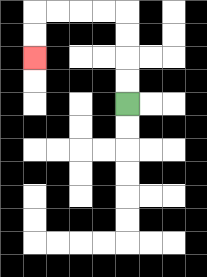{'start': '[5, 4]', 'end': '[1, 2]', 'path_directions': 'U,U,U,U,L,L,L,L,D,D', 'path_coordinates': '[[5, 4], [5, 3], [5, 2], [5, 1], [5, 0], [4, 0], [3, 0], [2, 0], [1, 0], [1, 1], [1, 2]]'}